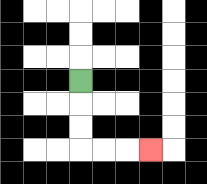{'start': '[3, 3]', 'end': '[6, 6]', 'path_directions': 'D,D,D,R,R,R', 'path_coordinates': '[[3, 3], [3, 4], [3, 5], [3, 6], [4, 6], [5, 6], [6, 6]]'}